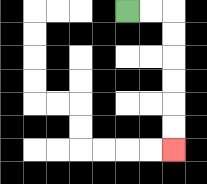{'start': '[5, 0]', 'end': '[7, 6]', 'path_directions': 'R,R,D,D,D,D,D,D', 'path_coordinates': '[[5, 0], [6, 0], [7, 0], [7, 1], [7, 2], [7, 3], [7, 4], [7, 5], [7, 6]]'}